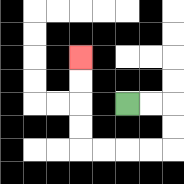{'start': '[5, 4]', 'end': '[3, 2]', 'path_directions': 'R,R,D,D,L,L,L,L,U,U,U,U', 'path_coordinates': '[[5, 4], [6, 4], [7, 4], [7, 5], [7, 6], [6, 6], [5, 6], [4, 6], [3, 6], [3, 5], [3, 4], [3, 3], [3, 2]]'}